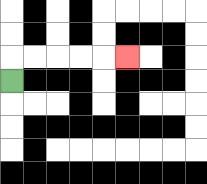{'start': '[0, 3]', 'end': '[5, 2]', 'path_directions': 'U,R,R,R,R,R', 'path_coordinates': '[[0, 3], [0, 2], [1, 2], [2, 2], [3, 2], [4, 2], [5, 2]]'}